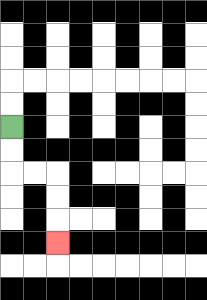{'start': '[0, 5]', 'end': '[2, 10]', 'path_directions': 'D,D,R,R,D,D,D', 'path_coordinates': '[[0, 5], [0, 6], [0, 7], [1, 7], [2, 7], [2, 8], [2, 9], [2, 10]]'}